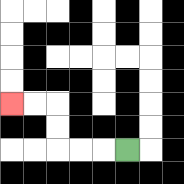{'start': '[5, 6]', 'end': '[0, 4]', 'path_directions': 'L,L,L,U,U,L,L', 'path_coordinates': '[[5, 6], [4, 6], [3, 6], [2, 6], [2, 5], [2, 4], [1, 4], [0, 4]]'}